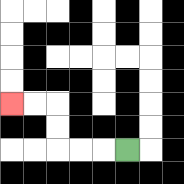{'start': '[5, 6]', 'end': '[0, 4]', 'path_directions': 'L,L,L,U,U,L,L', 'path_coordinates': '[[5, 6], [4, 6], [3, 6], [2, 6], [2, 5], [2, 4], [1, 4], [0, 4]]'}